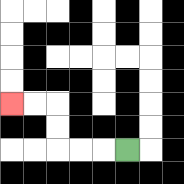{'start': '[5, 6]', 'end': '[0, 4]', 'path_directions': 'L,L,L,U,U,L,L', 'path_coordinates': '[[5, 6], [4, 6], [3, 6], [2, 6], [2, 5], [2, 4], [1, 4], [0, 4]]'}